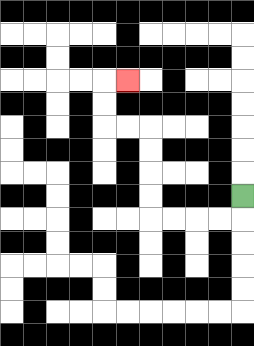{'start': '[10, 8]', 'end': '[5, 3]', 'path_directions': 'D,L,L,L,L,U,U,U,U,L,L,U,U,R', 'path_coordinates': '[[10, 8], [10, 9], [9, 9], [8, 9], [7, 9], [6, 9], [6, 8], [6, 7], [6, 6], [6, 5], [5, 5], [4, 5], [4, 4], [4, 3], [5, 3]]'}